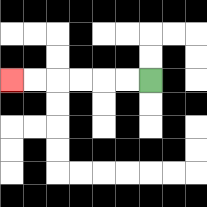{'start': '[6, 3]', 'end': '[0, 3]', 'path_directions': 'L,L,L,L,L,L', 'path_coordinates': '[[6, 3], [5, 3], [4, 3], [3, 3], [2, 3], [1, 3], [0, 3]]'}